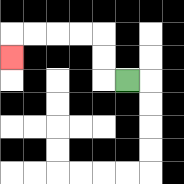{'start': '[5, 3]', 'end': '[0, 2]', 'path_directions': 'L,U,U,L,L,L,L,D', 'path_coordinates': '[[5, 3], [4, 3], [4, 2], [4, 1], [3, 1], [2, 1], [1, 1], [0, 1], [0, 2]]'}